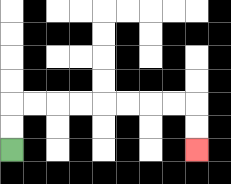{'start': '[0, 6]', 'end': '[8, 6]', 'path_directions': 'U,U,R,R,R,R,R,R,R,R,D,D', 'path_coordinates': '[[0, 6], [0, 5], [0, 4], [1, 4], [2, 4], [3, 4], [4, 4], [5, 4], [6, 4], [7, 4], [8, 4], [8, 5], [8, 6]]'}